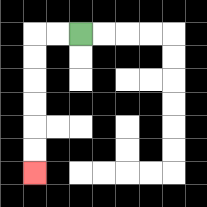{'start': '[3, 1]', 'end': '[1, 7]', 'path_directions': 'L,L,D,D,D,D,D,D', 'path_coordinates': '[[3, 1], [2, 1], [1, 1], [1, 2], [1, 3], [1, 4], [1, 5], [1, 6], [1, 7]]'}